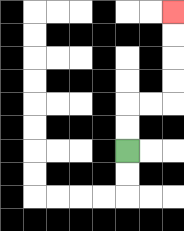{'start': '[5, 6]', 'end': '[7, 0]', 'path_directions': 'U,U,R,R,U,U,U,U', 'path_coordinates': '[[5, 6], [5, 5], [5, 4], [6, 4], [7, 4], [7, 3], [7, 2], [7, 1], [7, 0]]'}